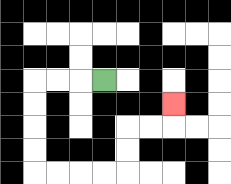{'start': '[4, 3]', 'end': '[7, 4]', 'path_directions': 'L,L,L,D,D,D,D,R,R,R,R,U,U,R,R,U', 'path_coordinates': '[[4, 3], [3, 3], [2, 3], [1, 3], [1, 4], [1, 5], [1, 6], [1, 7], [2, 7], [3, 7], [4, 7], [5, 7], [5, 6], [5, 5], [6, 5], [7, 5], [7, 4]]'}